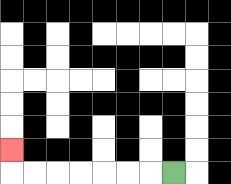{'start': '[7, 7]', 'end': '[0, 6]', 'path_directions': 'L,L,L,L,L,L,L,U', 'path_coordinates': '[[7, 7], [6, 7], [5, 7], [4, 7], [3, 7], [2, 7], [1, 7], [0, 7], [0, 6]]'}